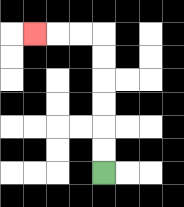{'start': '[4, 7]', 'end': '[1, 1]', 'path_directions': 'U,U,U,U,U,U,L,L,L', 'path_coordinates': '[[4, 7], [4, 6], [4, 5], [4, 4], [4, 3], [4, 2], [4, 1], [3, 1], [2, 1], [1, 1]]'}